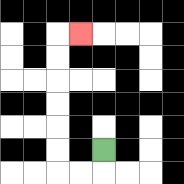{'start': '[4, 6]', 'end': '[3, 1]', 'path_directions': 'D,L,L,U,U,U,U,U,U,R', 'path_coordinates': '[[4, 6], [4, 7], [3, 7], [2, 7], [2, 6], [2, 5], [2, 4], [2, 3], [2, 2], [2, 1], [3, 1]]'}